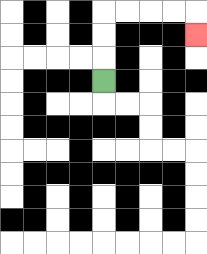{'start': '[4, 3]', 'end': '[8, 1]', 'path_directions': 'U,U,U,R,R,R,R,D', 'path_coordinates': '[[4, 3], [4, 2], [4, 1], [4, 0], [5, 0], [6, 0], [7, 0], [8, 0], [8, 1]]'}